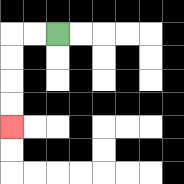{'start': '[2, 1]', 'end': '[0, 5]', 'path_directions': 'L,L,D,D,D,D', 'path_coordinates': '[[2, 1], [1, 1], [0, 1], [0, 2], [0, 3], [0, 4], [0, 5]]'}